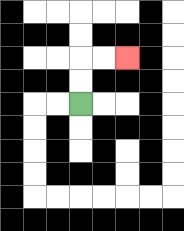{'start': '[3, 4]', 'end': '[5, 2]', 'path_directions': 'U,U,R,R', 'path_coordinates': '[[3, 4], [3, 3], [3, 2], [4, 2], [5, 2]]'}